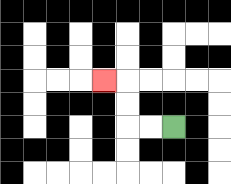{'start': '[7, 5]', 'end': '[4, 3]', 'path_directions': 'L,L,U,U,L', 'path_coordinates': '[[7, 5], [6, 5], [5, 5], [5, 4], [5, 3], [4, 3]]'}